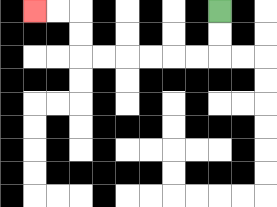{'start': '[9, 0]', 'end': '[1, 0]', 'path_directions': 'D,D,L,L,L,L,L,L,U,U,L,L', 'path_coordinates': '[[9, 0], [9, 1], [9, 2], [8, 2], [7, 2], [6, 2], [5, 2], [4, 2], [3, 2], [3, 1], [3, 0], [2, 0], [1, 0]]'}